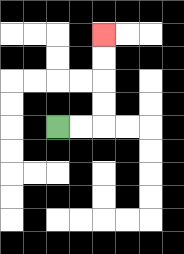{'start': '[2, 5]', 'end': '[4, 1]', 'path_directions': 'R,R,U,U,U,U', 'path_coordinates': '[[2, 5], [3, 5], [4, 5], [4, 4], [4, 3], [4, 2], [4, 1]]'}